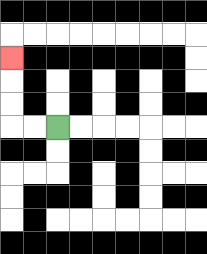{'start': '[2, 5]', 'end': '[0, 2]', 'path_directions': 'L,L,U,U,U', 'path_coordinates': '[[2, 5], [1, 5], [0, 5], [0, 4], [0, 3], [0, 2]]'}